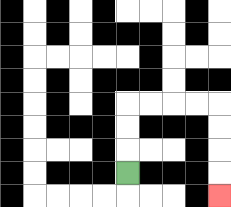{'start': '[5, 7]', 'end': '[9, 8]', 'path_directions': 'U,U,U,R,R,R,R,D,D,D,D', 'path_coordinates': '[[5, 7], [5, 6], [5, 5], [5, 4], [6, 4], [7, 4], [8, 4], [9, 4], [9, 5], [9, 6], [9, 7], [9, 8]]'}